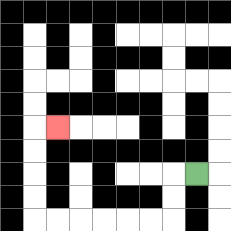{'start': '[8, 7]', 'end': '[2, 5]', 'path_directions': 'L,D,D,L,L,L,L,L,L,U,U,U,U,R', 'path_coordinates': '[[8, 7], [7, 7], [7, 8], [7, 9], [6, 9], [5, 9], [4, 9], [3, 9], [2, 9], [1, 9], [1, 8], [1, 7], [1, 6], [1, 5], [2, 5]]'}